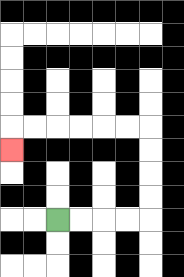{'start': '[2, 9]', 'end': '[0, 6]', 'path_directions': 'R,R,R,R,U,U,U,U,L,L,L,L,L,L,D', 'path_coordinates': '[[2, 9], [3, 9], [4, 9], [5, 9], [6, 9], [6, 8], [6, 7], [6, 6], [6, 5], [5, 5], [4, 5], [3, 5], [2, 5], [1, 5], [0, 5], [0, 6]]'}